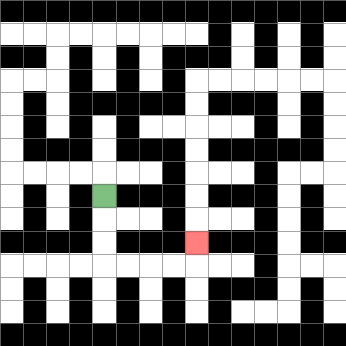{'start': '[4, 8]', 'end': '[8, 10]', 'path_directions': 'D,D,D,R,R,R,R,U', 'path_coordinates': '[[4, 8], [4, 9], [4, 10], [4, 11], [5, 11], [6, 11], [7, 11], [8, 11], [8, 10]]'}